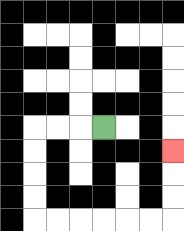{'start': '[4, 5]', 'end': '[7, 6]', 'path_directions': 'L,L,L,D,D,D,D,R,R,R,R,R,R,U,U,U', 'path_coordinates': '[[4, 5], [3, 5], [2, 5], [1, 5], [1, 6], [1, 7], [1, 8], [1, 9], [2, 9], [3, 9], [4, 9], [5, 9], [6, 9], [7, 9], [7, 8], [7, 7], [7, 6]]'}